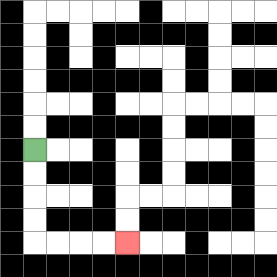{'start': '[1, 6]', 'end': '[5, 10]', 'path_directions': 'D,D,D,D,R,R,R,R', 'path_coordinates': '[[1, 6], [1, 7], [1, 8], [1, 9], [1, 10], [2, 10], [3, 10], [4, 10], [5, 10]]'}